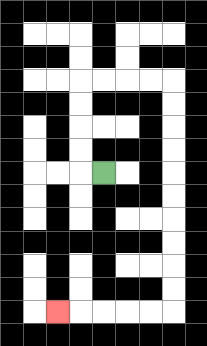{'start': '[4, 7]', 'end': '[2, 13]', 'path_directions': 'L,U,U,U,U,R,R,R,R,D,D,D,D,D,D,D,D,D,D,L,L,L,L,L', 'path_coordinates': '[[4, 7], [3, 7], [3, 6], [3, 5], [3, 4], [3, 3], [4, 3], [5, 3], [6, 3], [7, 3], [7, 4], [7, 5], [7, 6], [7, 7], [7, 8], [7, 9], [7, 10], [7, 11], [7, 12], [7, 13], [6, 13], [5, 13], [4, 13], [3, 13], [2, 13]]'}